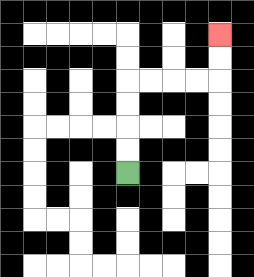{'start': '[5, 7]', 'end': '[9, 1]', 'path_directions': 'U,U,U,U,R,R,R,R,U,U', 'path_coordinates': '[[5, 7], [5, 6], [5, 5], [5, 4], [5, 3], [6, 3], [7, 3], [8, 3], [9, 3], [9, 2], [9, 1]]'}